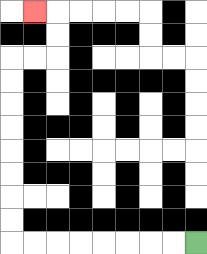{'start': '[8, 10]', 'end': '[1, 0]', 'path_directions': 'L,L,L,L,L,L,L,L,U,U,U,U,U,U,U,U,R,R,U,U,L', 'path_coordinates': '[[8, 10], [7, 10], [6, 10], [5, 10], [4, 10], [3, 10], [2, 10], [1, 10], [0, 10], [0, 9], [0, 8], [0, 7], [0, 6], [0, 5], [0, 4], [0, 3], [0, 2], [1, 2], [2, 2], [2, 1], [2, 0], [1, 0]]'}